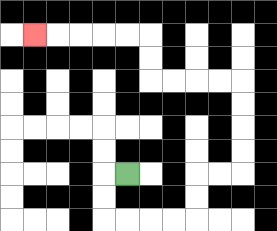{'start': '[5, 7]', 'end': '[1, 1]', 'path_directions': 'L,D,D,R,R,R,R,U,U,R,R,U,U,U,U,L,L,L,L,U,U,L,L,L,L,L', 'path_coordinates': '[[5, 7], [4, 7], [4, 8], [4, 9], [5, 9], [6, 9], [7, 9], [8, 9], [8, 8], [8, 7], [9, 7], [10, 7], [10, 6], [10, 5], [10, 4], [10, 3], [9, 3], [8, 3], [7, 3], [6, 3], [6, 2], [6, 1], [5, 1], [4, 1], [3, 1], [2, 1], [1, 1]]'}